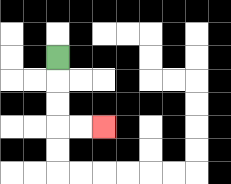{'start': '[2, 2]', 'end': '[4, 5]', 'path_directions': 'D,D,D,R,R', 'path_coordinates': '[[2, 2], [2, 3], [2, 4], [2, 5], [3, 5], [4, 5]]'}